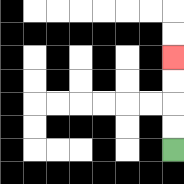{'start': '[7, 6]', 'end': '[7, 2]', 'path_directions': 'U,U,U,U', 'path_coordinates': '[[7, 6], [7, 5], [7, 4], [7, 3], [7, 2]]'}